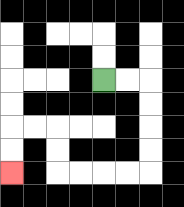{'start': '[4, 3]', 'end': '[0, 7]', 'path_directions': 'R,R,D,D,D,D,L,L,L,L,U,U,L,L,D,D', 'path_coordinates': '[[4, 3], [5, 3], [6, 3], [6, 4], [6, 5], [6, 6], [6, 7], [5, 7], [4, 7], [3, 7], [2, 7], [2, 6], [2, 5], [1, 5], [0, 5], [0, 6], [0, 7]]'}